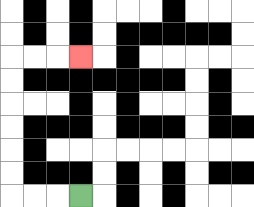{'start': '[3, 8]', 'end': '[3, 2]', 'path_directions': 'L,L,L,U,U,U,U,U,U,R,R,R', 'path_coordinates': '[[3, 8], [2, 8], [1, 8], [0, 8], [0, 7], [0, 6], [0, 5], [0, 4], [0, 3], [0, 2], [1, 2], [2, 2], [3, 2]]'}